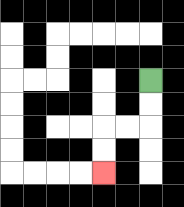{'start': '[6, 3]', 'end': '[4, 7]', 'path_directions': 'D,D,L,L,D,D', 'path_coordinates': '[[6, 3], [6, 4], [6, 5], [5, 5], [4, 5], [4, 6], [4, 7]]'}